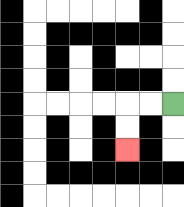{'start': '[7, 4]', 'end': '[5, 6]', 'path_directions': 'L,L,D,D', 'path_coordinates': '[[7, 4], [6, 4], [5, 4], [5, 5], [5, 6]]'}